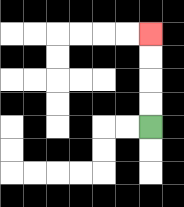{'start': '[6, 5]', 'end': '[6, 1]', 'path_directions': 'U,U,U,U', 'path_coordinates': '[[6, 5], [6, 4], [6, 3], [6, 2], [6, 1]]'}